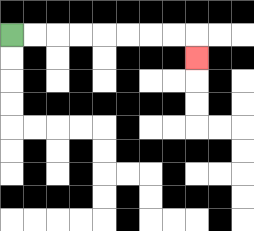{'start': '[0, 1]', 'end': '[8, 2]', 'path_directions': 'R,R,R,R,R,R,R,R,D', 'path_coordinates': '[[0, 1], [1, 1], [2, 1], [3, 1], [4, 1], [5, 1], [6, 1], [7, 1], [8, 1], [8, 2]]'}